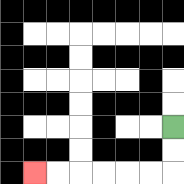{'start': '[7, 5]', 'end': '[1, 7]', 'path_directions': 'D,D,L,L,L,L,L,L', 'path_coordinates': '[[7, 5], [7, 6], [7, 7], [6, 7], [5, 7], [4, 7], [3, 7], [2, 7], [1, 7]]'}